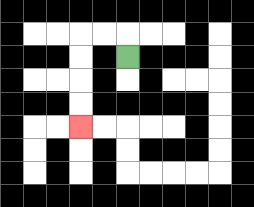{'start': '[5, 2]', 'end': '[3, 5]', 'path_directions': 'U,L,L,D,D,D,D', 'path_coordinates': '[[5, 2], [5, 1], [4, 1], [3, 1], [3, 2], [3, 3], [3, 4], [3, 5]]'}